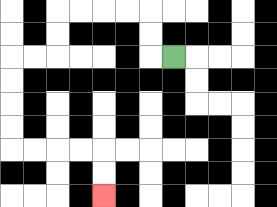{'start': '[7, 2]', 'end': '[4, 8]', 'path_directions': 'L,U,U,L,L,L,L,D,D,L,L,D,D,D,D,R,R,R,R,D,D', 'path_coordinates': '[[7, 2], [6, 2], [6, 1], [6, 0], [5, 0], [4, 0], [3, 0], [2, 0], [2, 1], [2, 2], [1, 2], [0, 2], [0, 3], [0, 4], [0, 5], [0, 6], [1, 6], [2, 6], [3, 6], [4, 6], [4, 7], [4, 8]]'}